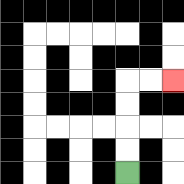{'start': '[5, 7]', 'end': '[7, 3]', 'path_directions': 'U,U,U,U,R,R', 'path_coordinates': '[[5, 7], [5, 6], [5, 5], [5, 4], [5, 3], [6, 3], [7, 3]]'}